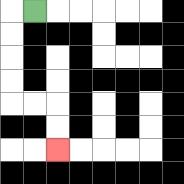{'start': '[1, 0]', 'end': '[2, 6]', 'path_directions': 'L,D,D,D,D,R,R,D,D', 'path_coordinates': '[[1, 0], [0, 0], [0, 1], [0, 2], [0, 3], [0, 4], [1, 4], [2, 4], [2, 5], [2, 6]]'}